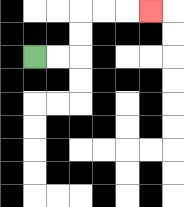{'start': '[1, 2]', 'end': '[6, 0]', 'path_directions': 'R,R,U,U,R,R,R', 'path_coordinates': '[[1, 2], [2, 2], [3, 2], [3, 1], [3, 0], [4, 0], [5, 0], [6, 0]]'}